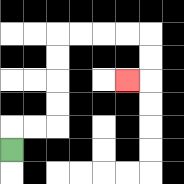{'start': '[0, 6]', 'end': '[5, 3]', 'path_directions': 'U,R,R,U,U,U,U,R,R,R,R,D,D,L', 'path_coordinates': '[[0, 6], [0, 5], [1, 5], [2, 5], [2, 4], [2, 3], [2, 2], [2, 1], [3, 1], [4, 1], [5, 1], [6, 1], [6, 2], [6, 3], [5, 3]]'}